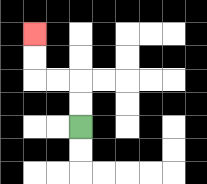{'start': '[3, 5]', 'end': '[1, 1]', 'path_directions': 'U,U,L,L,U,U', 'path_coordinates': '[[3, 5], [3, 4], [3, 3], [2, 3], [1, 3], [1, 2], [1, 1]]'}